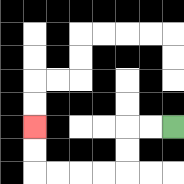{'start': '[7, 5]', 'end': '[1, 5]', 'path_directions': 'L,L,D,D,L,L,L,L,U,U', 'path_coordinates': '[[7, 5], [6, 5], [5, 5], [5, 6], [5, 7], [4, 7], [3, 7], [2, 7], [1, 7], [1, 6], [1, 5]]'}